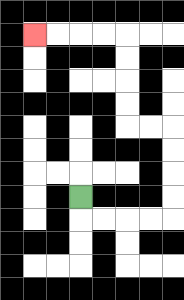{'start': '[3, 8]', 'end': '[1, 1]', 'path_directions': 'D,R,R,R,R,U,U,U,U,L,L,U,U,U,U,L,L,L,L', 'path_coordinates': '[[3, 8], [3, 9], [4, 9], [5, 9], [6, 9], [7, 9], [7, 8], [7, 7], [7, 6], [7, 5], [6, 5], [5, 5], [5, 4], [5, 3], [5, 2], [5, 1], [4, 1], [3, 1], [2, 1], [1, 1]]'}